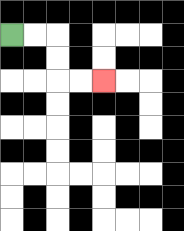{'start': '[0, 1]', 'end': '[4, 3]', 'path_directions': 'R,R,D,D,R,R', 'path_coordinates': '[[0, 1], [1, 1], [2, 1], [2, 2], [2, 3], [3, 3], [4, 3]]'}